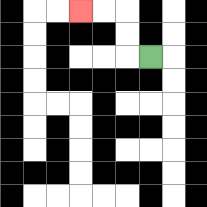{'start': '[6, 2]', 'end': '[3, 0]', 'path_directions': 'L,U,U,L,L', 'path_coordinates': '[[6, 2], [5, 2], [5, 1], [5, 0], [4, 0], [3, 0]]'}